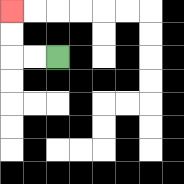{'start': '[2, 2]', 'end': '[0, 0]', 'path_directions': 'L,L,U,U', 'path_coordinates': '[[2, 2], [1, 2], [0, 2], [0, 1], [0, 0]]'}